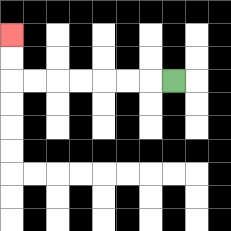{'start': '[7, 3]', 'end': '[0, 1]', 'path_directions': 'L,L,L,L,L,L,L,U,U', 'path_coordinates': '[[7, 3], [6, 3], [5, 3], [4, 3], [3, 3], [2, 3], [1, 3], [0, 3], [0, 2], [0, 1]]'}